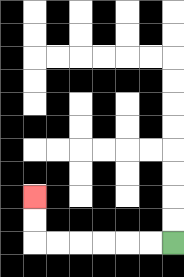{'start': '[7, 10]', 'end': '[1, 8]', 'path_directions': 'L,L,L,L,L,L,U,U', 'path_coordinates': '[[7, 10], [6, 10], [5, 10], [4, 10], [3, 10], [2, 10], [1, 10], [1, 9], [1, 8]]'}